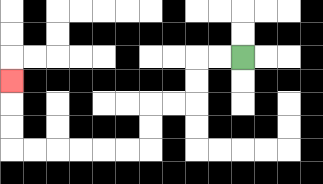{'start': '[10, 2]', 'end': '[0, 3]', 'path_directions': 'L,L,D,D,L,L,D,D,L,L,L,L,L,L,U,U,U', 'path_coordinates': '[[10, 2], [9, 2], [8, 2], [8, 3], [8, 4], [7, 4], [6, 4], [6, 5], [6, 6], [5, 6], [4, 6], [3, 6], [2, 6], [1, 6], [0, 6], [0, 5], [0, 4], [0, 3]]'}